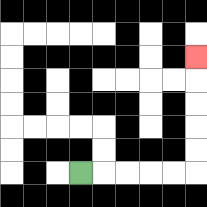{'start': '[3, 7]', 'end': '[8, 2]', 'path_directions': 'R,R,R,R,R,U,U,U,U,U', 'path_coordinates': '[[3, 7], [4, 7], [5, 7], [6, 7], [7, 7], [8, 7], [8, 6], [8, 5], [8, 4], [8, 3], [8, 2]]'}